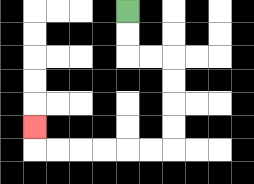{'start': '[5, 0]', 'end': '[1, 5]', 'path_directions': 'D,D,R,R,D,D,D,D,L,L,L,L,L,L,U', 'path_coordinates': '[[5, 0], [5, 1], [5, 2], [6, 2], [7, 2], [7, 3], [7, 4], [7, 5], [7, 6], [6, 6], [5, 6], [4, 6], [3, 6], [2, 6], [1, 6], [1, 5]]'}